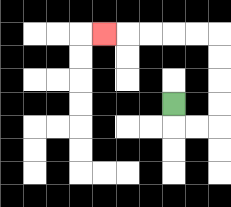{'start': '[7, 4]', 'end': '[4, 1]', 'path_directions': 'D,R,R,U,U,U,U,L,L,L,L,L', 'path_coordinates': '[[7, 4], [7, 5], [8, 5], [9, 5], [9, 4], [9, 3], [9, 2], [9, 1], [8, 1], [7, 1], [6, 1], [5, 1], [4, 1]]'}